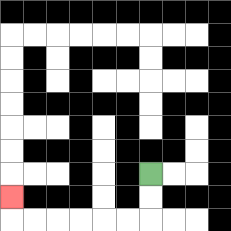{'start': '[6, 7]', 'end': '[0, 8]', 'path_directions': 'D,D,L,L,L,L,L,L,U', 'path_coordinates': '[[6, 7], [6, 8], [6, 9], [5, 9], [4, 9], [3, 9], [2, 9], [1, 9], [0, 9], [0, 8]]'}